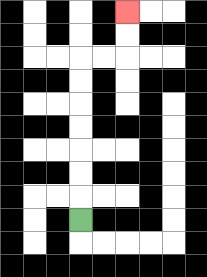{'start': '[3, 9]', 'end': '[5, 0]', 'path_directions': 'U,U,U,U,U,U,U,R,R,U,U', 'path_coordinates': '[[3, 9], [3, 8], [3, 7], [3, 6], [3, 5], [3, 4], [3, 3], [3, 2], [4, 2], [5, 2], [5, 1], [5, 0]]'}